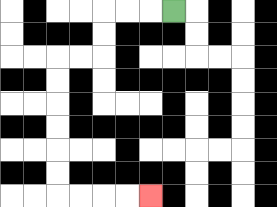{'start': '[7, 0]', 'end': '[6, 8]', 'path_directions': 'L,L,L,D,D,L,L,D,D,D,D,D,D,R,R,R,R', 'path_coordinates': '[[7, 0], [6, 0], [5, 0], [4, 0], [4, 1], [4, 2], [3, 2], [2, 2], [2, 3], [2, 4], [2, 5], [2, 6], [2, 7], [2, 8], [3, 8], [4, 8], [5, 8], [6, 8]]'}